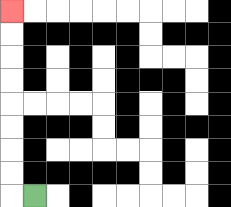{'start': '[1, 8]', 'end': '[0, 0]', 'path_directions': 'L,U,U,U,U,U,U,U,U', 'path_coordinates': '[[1, 8], [0, 8], [0, 7], [0, 6], [0, 5], [0, 4], [0, 3], [0, 2], [0, 1], [0, 0]]'}